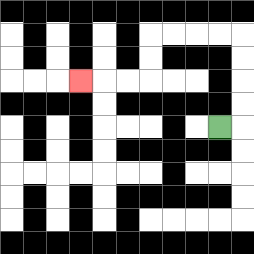{'start': '[9, 5]', 'end': '[3, 3]', 'path_directions': 'R,U,U,U,U,L,L,L,L,D,D,L,L,L', 'path_coordinates': '[[9, 5], [10, 5], [10, 4], [10, 3], [10, 2], [10, 1], [9, 1], [8, 1], [7, 1], [6, 1], [6, 2], [6, 3], [5, 3], [4, 3], [3, 3]]'}